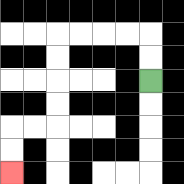{'start': '[6, 3]', 'end': '[0, 7]', 'path_directions': 'U,U,L,L,L,L,D,D,D,D,L,L,D,D', 'path_coordinates': '[[6, 3], [6, 2], [6, 1], [5, 1], [4, 1], [3, 1], [2, 1], [2, 2], [2, 3], [2, 4], [2, 5], [1, 5], [0, 5], [0, 6], [0, 7]]'}